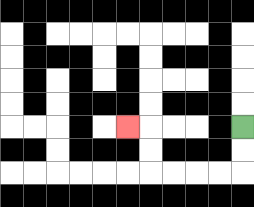{'start': '[10, 5]', 'end': '[5, 5]', 'path_directions': 'D,D,L,L,L,L,U,U,L', 'path_coordinates': '[[10, 5], [10, 6], [10, 7], [9, 7], [8, 7], [7, 7], [6, 7], [6, 6], [6, 5], [5, 5]]'}